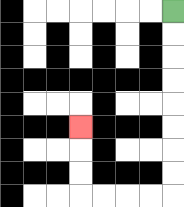{'start': '[7, 0]', 'end': '[3, 5]', 'path_directions': 'D,D,D,D,D,D,D,D,L,L,L,L,U,U,U', 'path_coordinates': '[[7, 0], [7, 1], [7, 2], [7, 3], [7, 4], [7, 5], [7, 6], [7, 7], [7, 8], [6, 8], [5, 8], [4, 8], [3, 8], [3, 7], [3, 6], [3, 5]]'}